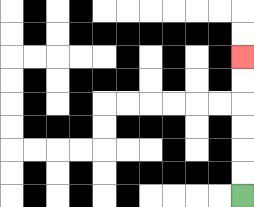{'start': '[10, 8]', 'end': '[10, 2]', 'path_directions': 'U,U,U,U,U,U', 'path_coordinates': '[[10, 8], [10, 7], [10, 6], [10, 5], [10, 4], [10, 3], [10, 2]]'}